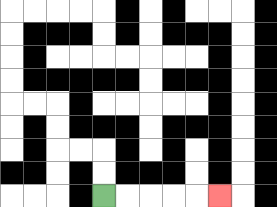{'start': '[4, 8]', 'end': '[9, 8]', 'path_directions': 'R,R,R,R,R', 'path_coordinates': '[[4, 8], [5, 8], [6, 8], [7, 8], [8, 8], [9, 8]]'}